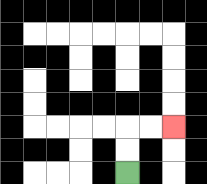{'start': '[5, 7]', 'end': '[7, 5]', 'path_directions': 'U,U,R,R', 'path_coordinates': '[[5, 7], [5, 6], [5, 5], [6, 5], [7, 5]]'}